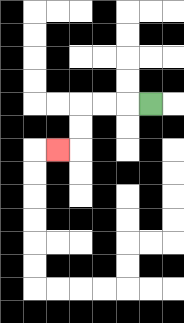{'start': '[6, 4]', 'end': '[2, 6]', 'path_directions': 'L,L,L,D,D,L', 'path_coordinates': '[[6, 4], [5, 4], [4, 4], [3, 4], [3, 5], [3, 6], [2, 6]]'}